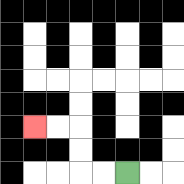{'start': '[5, 7]', 'end': '[1, 5]', 'path_directions': 'L,L,U,U,L,L', 'path_coordinates': '[[5, 7], [4, 7], [3, 7], [3, 6], [3, 5], [2, 5], [1, 5]]'}